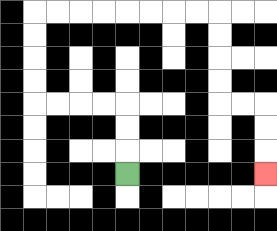{'start': '[5, 7]', 'end': '[11, 7]', 'path_directions': 'U,U,U,L,L,L,L,U,U,U,U,R,R,R,R,R,R,R,R,D,D,D,D,R,R,D,D,D', 'path_coordinates': '[[5, 7], [5, 6], [5, 5], [5, 4], [4, 4], [3, 4], [2, 4], [1, 4], [1, 3], [1, 2], [1, 1], [1, 0], [2, 0], [3, 0], [4, 0], [5, 0], [6, 0], [7, 0], [8, 0], [9, 0], [9, 1], [9, 2], [9, 3], [9, 4], [10, 4], [11, 4], [11, 5], [11, 6], [11, 7]]'}